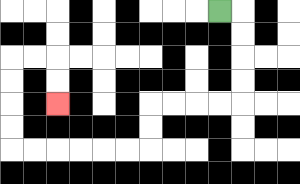{'start': '[9, 0]', 'end': '[2, 4]', 'path_directions': 'R,D,D,D,D,L,L,L,L,D,D,L,L,L,L,L,L,U,U,U,U,R,R,D,D', 'path_coordinates': '[[9, 0], [10, 0], [10, 1], [10, 2], [10, 3], [10, 4], [9, 4], [8, 4], [7, 4], [6, 4], [6, 5], [6, 6], [5, 6], [4, 6], [3, 6], [2, 6], [1, 6], [0, 6], [0, 5], [0, 4], [0, 3], [0, 2], [1, 2], [2, 2], [2, 3], [2, 4]]'}